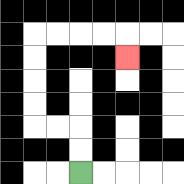{'start': '[3, 7]', 'end': '[5, 2]', 'path_directions': 'U,U,L,L,U,U,U,U,R,R,R,R,D', 'path_coordinates': '[[3, 7], [3, 6], [3, 5], [2, 5], [1, 5], [1, 4], [1, 3], [1, 2], [1, 1], [2, 1], [3, 1], [4, 1], [5, 1], [5, 2]]'}